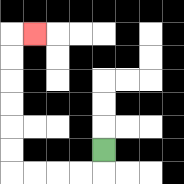{'start': '[4, 6]', 'end': '[1, 1]', 'path_directions': 'D,L,L,L,L,U,U,U,U,U,U,R', 'path_coordinates': '[[4, 6], [4, 7], [3, 7], [2, 7], [1, 7], [0, 7], [0, 6], [0, 5], [0, 4], [0, 3], [0, 2], [0, 1], [1, 1]]'}